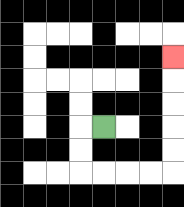{'start': '[4, 5]', 'end': '[7, 2]', 'path_directions': 'L,D,D,R,R,R,R,U,U,U,U,U', 'path_coordinates': '[[4, 5], [3, 5], [3, 6], [3, 7], [4, 7], [5, 7], [6, 7], [7, 7], [7, 6], [7, 5], [7, 4], [7, 3], [7, 2]]'}